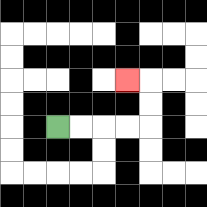{'start': '[2, 5]', 'end': '[5, 3]', 'path_directions': 'R,R,R,R,U,U,L', 'path_coordinates': '[[2, 5], [3, 5], [4, 5], [5, 5], [6, 5], [6, 4], [6, 3], [5, 3]]'}